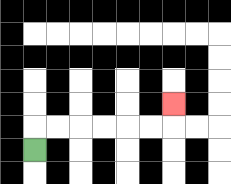{'start': '[1, 6]', 'end': '[7, 4]', 'path_directions': 'U,R,R,R,R,R,R,U', 'path_coordinates': '[[1, 6], [1, 5], [2, 5], [3, 5], [4, 5], [5, 5], [6, 5], [7, 5], [7, 4]]'}